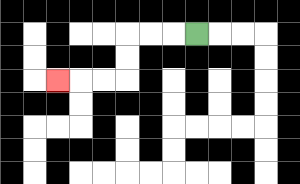{'start': '[8, 1]', 'end': '[2, 3]', 'path_directions': 'L,L,L,D,D,L,L,L', 'path_coordinates': '[[8, 1], [7, 1], [6, 1], [5, 1], [5, 2], [5, 3], [4, 3], [3, 3], [2, 3]]'}